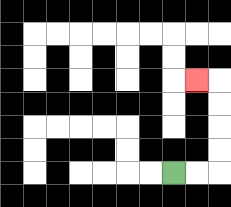{'start': '[7, 7]', 'end': '[8, 3]', 'path_directions': 'R,R,U,U,U,U,L', 'path_coordinates': '[[7, 7], [8, 7], [9, 7], [9, 6], [9, 5], [9, 4], [9, 3], [8, 3]]'}